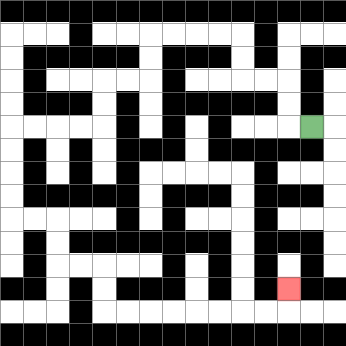{'start': '[13, 5]', 'end': '[12, 12]', 'path_directions': 'L,U,U,L,L,U,U,L,L,L,L,D,D,L,L,D,D,L,L,L,L,D,D,D,D,R,R,D,D,R,R,D,D,R,R,R,R,R,R,R,R,U', 'path_coordinates': '[[13, 5], [12, 5], [12, 4], [12, 3], [11, 3], [10, 3], [10, 2], [10, 1], [9, 1], [8, 1], [7, 1], [6, 1], [6, 2], [6, 3], [5, 3], [4, 3], [4, 4], [4, 5], [3, 5], [2, 5], [1, 5], [0, 5], [0, 6], [0, 7], [0, 8], [0, 9], [1, 9], [2, 9], [2, 10], [2, 11], [3, 11], [4, 11], [4, 12], [4, 13], [5, 13], [6, 13], [7, 13], [8, 13], [9, 13], [10, 13], [11, 13], [12, 13], [12, 12]]'}